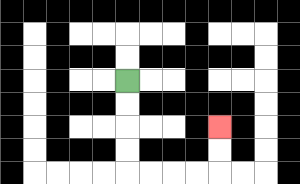{'start': '[5, 3]', 'end': '[9, 5]', 'path_directions': 'D,D,D,D,R,R,R,R,U,U', 'path_coordinates': '[[5, 3], [5, 4], [5, 5], [5, 6], [5, 7], [6, 7], [7, 7], [8, 7], [9, 7], [9, 6], [9, 5]]'}